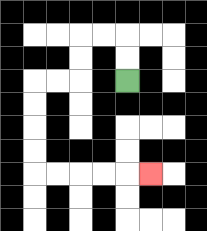{'start': '[5, 3]', 'end': '[6, 7]', 'path_directions': 'U,U,L,L,D,D,L,L,D,D,D,D,R,R,R,R,R', 'path_coordinates': '[[5, 3], [5, 2], [5, 1], [4, 1], [3, 1], [3, 2], [3, 3], [2, 3], [1, 3], [1, 4], [1, 5], [1, 6], [1, 7], [2, 7], [3, 7], [4, 7], [5, 7], [6, 7]]'}